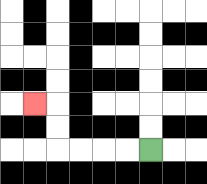{'start': '[6, 6]', 'end': '[1, 4]', 'path_directions': 'L,L,L,L,U,U,L', 'path_coordinates': '[[6, 6], [5, 6], [4, 6], [3, 6], [2, 6], [2, 5], [2, 4], [1, 4]]'}